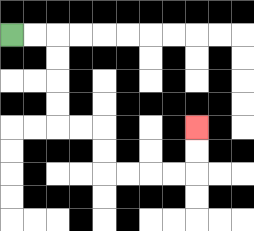{'start': '[0, 1]', 'end': '[8, 5]', 'path_directions': 'R,R,D,D,D,D,R,R,D,D,R,R,R,R,U,U', 'path_coordinates': '[[0, 1], [1, 1], [2, 1], [2, 2], [2, 3], [2, 4], [2, 5], [3, 5], [4, 5], [4, 6], [4, 7], [5, 7], [6, 7], [7, 7], [8, 7], [8, 6], [8, 5]]'}